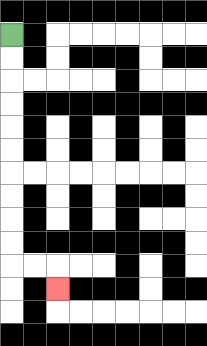{'start': '[0, 1]', 'end': '[2, 12]', 'path_directions': 'D,D,D,D,D,D,D,D,D,D,R,R,D', 'path_coordinates': '[[0, 1], [0, 2], [0, 3], [0, 4], [0, 5], [0, 6], [0, 7], [0, 8], [0, 9], [0, 10], [0, 11], [1, 11], [2, 11], [2, 12]]'}